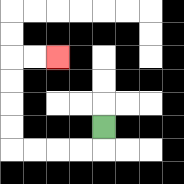{'start': '[4, 5]', 'end': '[2, 2]', 'path_directions': 'D,L,L,L,L,U,U,U,U,R,R', 'path_coordinates': '[[4, 5], [4, 6], [3, 6], [2, 6], [1, 6], [0, 6], [0, 5], [0, 4], [0, 3], [0, 2], [1, 2], [2, 2]]'}